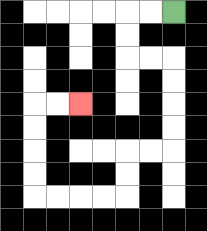{'start': '[7, 0]', 'end': '[3, 4]', 'path_directions': 'L,L,D,D,R,R,D,D,D,D,L,L,D,D,L,L,L,L,U,U,U,U,R,R', 'path_coordinates': '[[7, 0], [6, 0], [5, 0], [5, 1], [5, 2], [6, 2], [7, 2], [7, 3], [7, 4], [7, 5], [7, 6], [6, 6], [5, 6], [5, 7], [5, 8], [4, 8], [3, 8], [2, 8], [1, 8], [1, 7], [1, 6], [1, 5], [1, 4], [2, 4], [3, 4]]'}